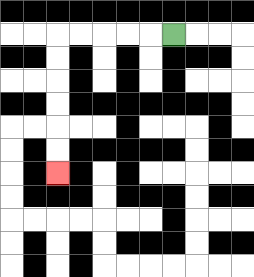{'start': '[7, 1]', 'end': '[2, 7]', 'path_directions': 'L,L,L,L,L,D,D,D,D,D,D', 'path_coordinates': '[[7, 1], [6, 1], [5, 1], [4, 1], [3, 1], [2, 1], [2, 2], [2, 3], [2, 4], [2, 5], [2, 6], [2, 7]]'}